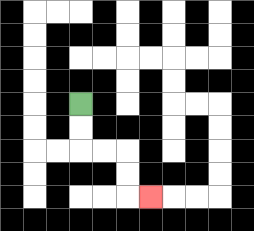{'start': '[3, 4]', 'end': '[6, 8]', 'path_directions': 'D,D,R,R,D,D,R', 'path_coordinates': '[[3, 4], [3, 5], [3, 6], [4, 6], [5, 6], [5, 7], [5, 8], [6, 8]]'}